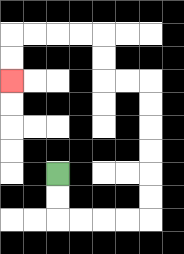{'start': '[2, 7]', 'end': '[0, 3]', 'path_directions': 'D,D,R,R,R,R,U,U,U,U,U,U,L,L,U,U,L,L,L,L,D,D', 'path_coordinates': '[[2, 7], [2, 8], [2, 9], [3, 9], [4, 9], [5, 9], [6, 9], [6, 8], [6, 7], [6, 6], [6, 5], [6, 4], [6, 3], [5, 3], [4, 3], [4, 2], [4, 1], [3, 1], [2, 1], [1, 1], [0, 1], [0, 2], [0, 3]]'}